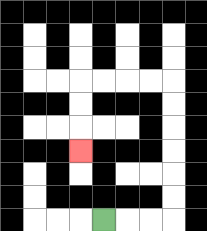{'start': '[4, 9]', 'end': '[3, 6]', 'path_directions': 'R,R,R,U,U,U,U,U,U,L,L,L,L,D,D,D', 'path_coordinates': '[[4, 9], [5, 9], [6, 9], [7, 9], [7, 8], [7, 7], [7, 6], [7, 5], [7, 4], [7, 3], [6, 3], [5, 3], [4, 3], [3, 3], [3, 4], [3, 5], [3, 6]]'}